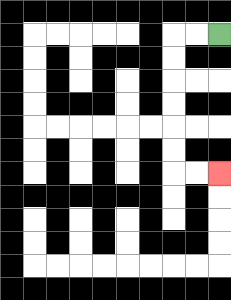{'start': '[9, 1]', 'end': '[9, 7]', 'path_directions': 'L,L,D,D,D,D,D,D,R,R', 'path_coordinates': '[[9, 1], [8, 1], [7, 1], [7, 2], [7, 3], [7, 4], [7, 5], [7, 6], [7, 7], [8, 7], [9, 7]]'}